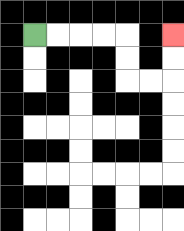{'start': '[1, 1]', 'end': '[7, 1]', 'path_directions': 'R,R,R,R,D,D,R,R,U,U', 'path_coordinates': '[[1, 1], [2, 1], [3, 1], [4, 1], [5, 1], [5, 2], [5, 3], [6, 3], [7, 3], [7, 2], [7, 1]]'}